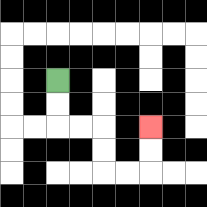{'start': '[2, 3]', 'end': '[6, 5]', 'path_directions': 'D,D,R,R,D,D,R,R,U,U', 'path_coordinates': '[[2, 3], [2, 4], [2, 5], [3, 5], [4, 5], [4, 6], [4, 7], [5, 7], [6, 7], [6, 6], [6, 5]]'}